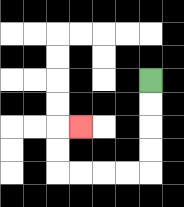{'start': '[6, 3]', 'end': '[3, 5]', 'path_directions': 'D,D,D,D,L,L,L,L,U,U,R', 'path_coordinates': '[[6, 3], [6, 4], [6, 5], [6, 6], [6, 7], [5, 7], [4, 7], [3, 7], [2, 7], [2, 6], [2, 5], [3, 5]]'}